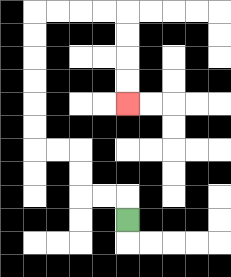{'start': '[5, 9]', 'end': '[5, 4]', 'path_directions': 'U,L,L,U,U,L,L,U,U,U,U,U,U,R,R,R,R,D,D,D,D', 'path_coordinates': '[[5, 9], [5, 8], [4, 8], [3, 8], [3, 7], [3, 6], [2, 6], [1, 6], [1, 5], [1, 4], [1, 3], [1, 2], [1, 1], [1, 0], [2, 0], [3, 0], [4, 0], [5, 0], [5, 1], [5, 2], [5, 3], [5, 4]]'}